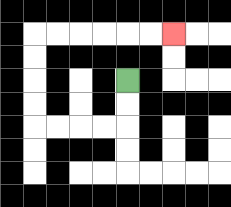{'start': '[5, 3]', 'end': '[7, 1]', 'path_directions': 'D,D,L,L,L,L,U,U,U,U,R,R,R,R,R,R', 'path_coordinates': '[[5, 3], [5, 4], [5, 5], [4, 5], [3, 5], [2, 5], [1, 5], [1, 4], [1, 3], [1, 2], [1, 1], [2, 1], [3, 1], [4, 1], [5, 1], [6, 1], [7, 1]]'}